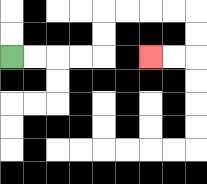{'start': '[0, 2]', 'end': '[6, 2]', 'path_directions': 'R,R,R,R,U,U,R,R,R,R,D,D,L,L', 'path_coordinates': '[[0, 2], [1, 2], [2, 2], [3, 2], [4, 2], [4, 1], [4, 0], [5, 0], [6, 0], [7, 0], [8, 0], [8, 1], [8, 2], [7, 2], [6, 2]]'}